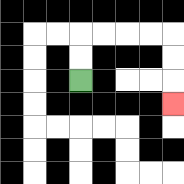{'start': '[3, 3]', 'end': '[7, 4]', 'path_directions': 'U,U,R,R,R,R,D,D,D', 'path_coordinates': '[[3, 3], [3, 2], [3, 1], [4, 1], [5, 1], [6, 1], [7, 1], [7, 2], [7, 3], [7, 4]]'}